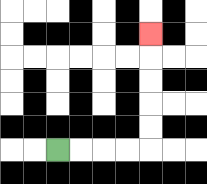{'start': '[2, 6]', 'end': '[6, 1]', 'path_directions': 'R,R,R,R,U,U,U,U,U', 'path_coordinates': '[[2, 6], [3, 6], [4, 6], [5, 6], [6, 6], [6, 5], [6, 4], [6, 3], [6, 2], [6, 1]]'}